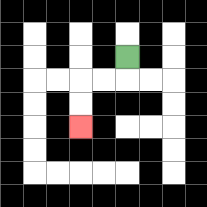{'start': '[5, 2]', 'end': '[3, 5]', 'path_directions': 'D,L,L,D,D', 'path_coordinates': '[[5, 2], [5, 3], [4, 3], [3, 3], [3, 4], [3, 5]]'}